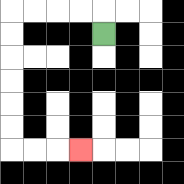{'start': '[4, 1]', 'end': '[3, 6]', 'path_directions': 'U,L,L,L,L,D,D,D,D,D,D,R,R,R', 'path_coordinates': '[[4, 1], [4, 0], [3, 0], [2, 0], [1, 0], [0, 0], [0, 1], [0, 2], [0, 3], [0, 4], [0, 5], [0, 6], [1, 6], [2, 6], [3, 6]]'}